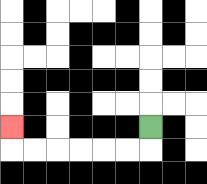{'start': '[6, 5]', 'end': '[0, 5]', 'path_directions': 'D,L,L,L,L,L,L,U', 'path_coordinates': '[[6, 5], [6, 6], [5, 6], [4, 6], [3, 6], [2, 6], [1, 6], [0, 6], [0, 5]]'}